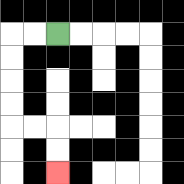{'start': '[2, 1]', 'end': '[2, 7]', 'path_directions': 'L,L,D,D,D,D,R,R,D,D', 'path_coordinates': '[[2, 1], [1, 1], [0, 1], [0, 2], [0, 3], [0, 4], [0, 5], [1, 5], [2, 5], [2, 6], [2, 7]]'}